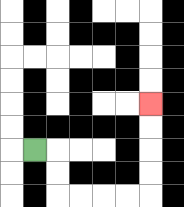{'start': '[1, 6]', 'end': '[6, 4]', 'path_directions': 'R,D,D,R,R,R,R,U,U,U,U', 'path_coordinates': '[[1, 6], [2, 6], [2, 7], [2, 8], [3, 8], [4, 8], [5, 8], [6, 8], [6, 7], [6, 6], [6, 5], [6, 4]]'}